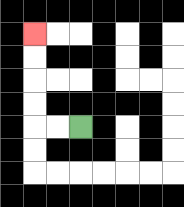{'start': '[3, 5]', 'end': '[1, 1]', 'path_directions': 'L,L,U,U,U,U', 'path_coordinates': '[[3, 5], [2, 5], [1, 5], [1, 4], [1, 3], [1, 2], [1, 1]]'}